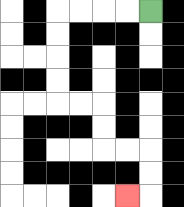{'start': '[6, 0]', 'end': '[5, 8]', 'path_directions': 'L,L,L,L,D,D,D,D,R,R,D,D,R,R,D,D,L', 'path_coordinates': '[[6, 0], [5, 0], [4, 0], [3, 0], [2, 0], [2, 1], [2, 2], [2, 3], [2, 4], [3, 4], [4, 4], [4, 5], [4, 6], [5, 6], [6, 6], [6, 7], [6, 8], [5, 8]]'}